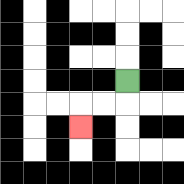{'start': '[5, 3]', 'end': '[3, 5]', 'path_directions': 'D,L,L,D', 'path_coordinates': '[[5, 3], [5, 4], [4, 4], [3, 4], [3, 5]]'}